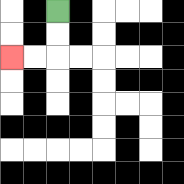{'start': '[2, 0]', 'end': '[0, 2]', 'path_directions': 'D,D,L,L', 'path_coordinates': '[[2, 0], [2, 1], [2, 2], [1, 2], [0, 2]]'}